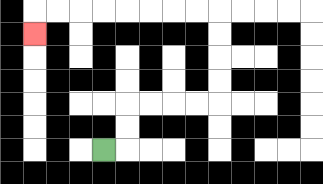{'start': '[4, 6]', 'end': '[1, 1]', 'path_directions': 'R,U,U,R,R,R,R,U,U,U,U,L,L,L,L,L,L,L,L,D', 'path_coordinates': '[[4, 6], [5, 6], [5, 5], [5, 4], [6, 4], [7, 4], [8, 4], [9, 4], [9, 3], [9, 2], [9, 1], [9, 0], [8, 0], [7, 0], [6, 0], [5, 0], [4, 0], [3, 0], [2, 0], [1, 0], [1, 1]]'}